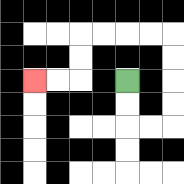{'start': '[5, 3]', 'end': '[1, 3]', 'path_directions': 'D,D,R,R,U,U,U,U,L,L,L,L,D,D,L,L', 'path_coordinates': '[[5, 3], [5, 4], [5, 5], [6, 5], [7, 5], [7, 4], [7, 3], [7, 2], [7, 1], [6, 1], [5, 1], [4, 1], [3, 1], [3, 2], [3, 3], [2, 3], [1, 3]]'}